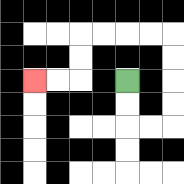{'start': '[5, 3]', 'end': '[1, 3]', 'path_directions': 'D,D,R,R,U,U,U,U,L,L,L,L,D,D,L,L', 'path_coordinates': '[[5, 3], [5, 4], [5, 5], [6, 5], [7, 5], [7, 4], [7, 3], [7, 2], [7, 1], [6, 1], [5, 1], [4, 1], [3, 1], [3, 2], [3, 3], [2, 3], [1, 3]]'}